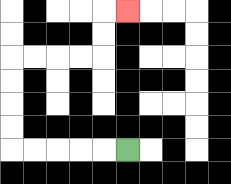{'start': '[5, 6]', 'end': '[5, 0]', 'path_directions': 'L,L,L,L,L,U,U,U,U,R,R,R,R,U,U,R', 'path_coordinates': '[[5, 6], [4, 6], [3, 6], [2, 6], [1, 6], [0, 6], [0, 5], [0, 4], [0, 3], [0, 2], [1, 2], [2, 2], [3, 2], [4, 2], [4, 1], [4, 0], [5, 0]]'}